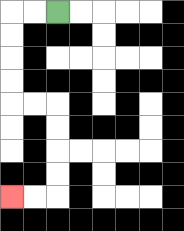{'start': '[2, 0]', 'end': '[0, 8]', 'path_directions': 'L,L,D,D,D,D,R,R,D,D,D,D,L,L', 'path_coordinates': '[[2, 0], [1, 0], [0, 0], [0, 1], [0, 2], [0, 3], [0, 4], [1, 4], [2, 4], [2, 5], [2, 6], [2, 7], [2, 8], [1, 8], [0, 8]]'}